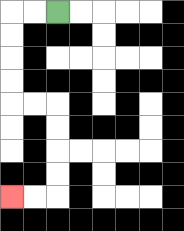{'start': '[2, 0]', 'end': '[0, 8]', 'path_directions': 'L,L,D,D,D,D,R,R,D,D,D,D,L,L', 'path_coordinates': '[[2, 0], [1, 0], [0, 0], [0, 1], [0, 2], [0, 3], [0, 4], [1, 4], [2, 4], [2, 5], [2, 6], [2, 7], [2, 8], [1, 8], [0, 8]]'}